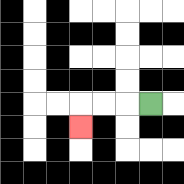{'start': '[6, 4]', 'end': '[3, 5]', 'path_directions': 'L,L,L,D', 'path_coordinates': '[[6, 4], [5, 4], [4, 4], [3, 4], [3, 5]]'}